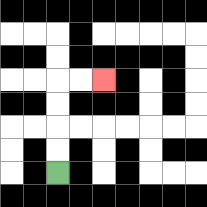{'start': '[2, 7]', 'end': '[4, 3]', 'path_directions': 'U,U,U,U,R,R', 'path_coordinates': '[[2, 7], [2, 6], [2, 5], [2, 4], [2, 3], [3, 3], [4, 3]]'}